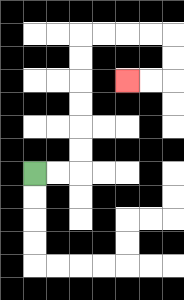{'start': '[1, 7]', 'end': '[5, 3]', 'path_directions': 'R,R,U,U,U,U,U,U,R,R,R,R,D,D,L,L', 'path_coordinates': '[[1, 7], [2, 7], [3, 7], [3, 6], [3, 5], [3, 4], [3, 3], [3, 2], [3, 1], [4, 1], [5, 1], [6, 1], [7, 1], [7, 2], [7, 3], [6, 3], [5, 3]]'}